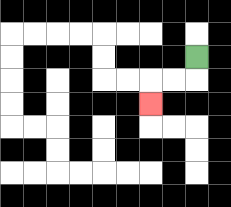{'start': '[8, 2]', 'end': '[6, 4]', 'path_directions': 'D,L,L,D', 'path_coordinates': '[[8, 2], [8, 3], [7, 3], [6, 3], [6, 4]]'}